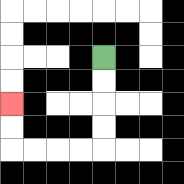{'start': '[4, 2]', 'end': '[0, 4]', 'path_directions': 'D,D,D,D,L,L,L,L,U,U', 'path_coordinates': '[[4, 2], [4, 3], [4, 4], [4, 5], [4, 6], [3, 6], [2, 6], [1, 6], [0, 6], [0, 5], [0, 4]]'}